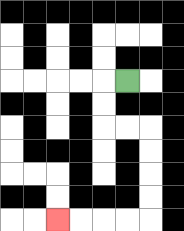{'start': '[5, 3]', 'end': '[2, 9]', 'path_directions': 'L,D,D,R,R,D,D,D,D,L,L,L,L', 'path_coordinates': '[[5, 3], [4, 3], [4, 4], [4, 5], [5, 5], [6, 5], [6, 6], [6, 7], [6, 8], [6, 9], [5, 9], [4, 9], [3, 9], [2, 9]]'}